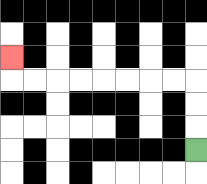{'start': '[8, 6]', 'end': '[0, 2]', 'path_directions': 'U,U,U,L,L,L,L,L,L,L,L,U', 'path_coordinates': '[[8, 6], [8, 5], [8, 4], [8, 3], [7, 3], [6, 3], [5, 3], [4, 3], [3, 3], [2, 3], [1, 3], [0, 3], [0, 2]]'}